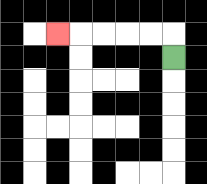{'start': '[7, 2]', 'end': '[2, 1]', 'path_directions': 'U,L,L,L,L,L', 'path_coordinates': '[[7, 2], [7, 1], [6, 1], [5, 1], [4, 1], [3, 1], [2, 1]]'}